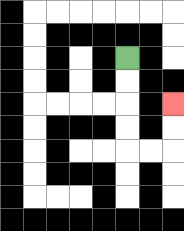{'start': '[5, 2]', 'end': '[7, 4]', 'path_directions': 'D,D,D,D,R,R,U,U', 'path_coordinates': '[[5, 2], [5, 3], [5, 4], [5, 5], [5, 6], [6, 6], [7, 6], [7, 5], [7, 4]]'}